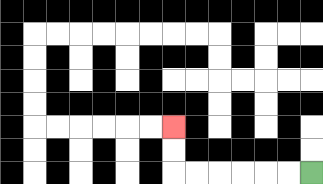{'start': '[13, 7]', 'end': '[7, 5]', 'path_directions': 'L,L,L,L,L,L,U,U', 'path_coordinates': '[[13, 7], [12, 7], [11, 7], [10, 7], [9, 7], [8, 7], [7, 7], [7, 6], [7, 5]]'}